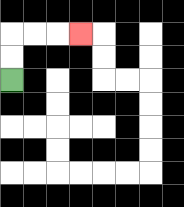{'start': '[0, 3]', 'end': '[3, 1]', 'path_directions': 'U,U,R,R,R', 'path_coordinates': '[[0, 3], [0, 2], [0, 1], [1, 1], [2, 1], [3, 1]]'}